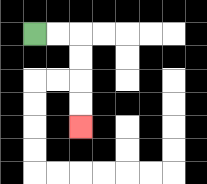{'start': '[1, 1]', 'end': '[3, 5]', 'path_directions': 'R,R,D,D,D,D', 'path_coordinates': '[[1, 1], [2, 1], [3, 1], [3, 2], [3, 3], [3, 4], [3, 5]]'}